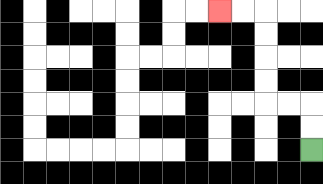{'start': '[13, 6]', 'end': '[9, 0]', 'path_directions': 'U,U,L,L,U,U,U,U,L,L', 'path_coordinates': '[[13, 6], [13, 5], [13, 4], [12, 4], [11, 4], [11, 3], [11, 2], [11, 1], [11, 0], [10, 0], [9, 0]]'}